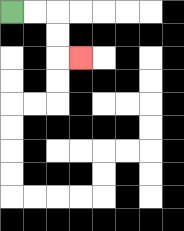{'start': '[0, 0]', 'end': '[3, 2]', 'path_directions': 'R,R,D,D,R', 'path_coordinates': '[[0, 0], [1, 0], [2, 0], [2, 1], [2, 2], [3, 2]]'}